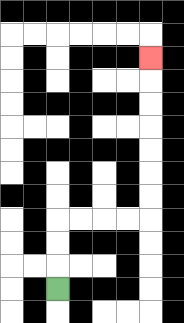{'start': '[2, 12]', 'end': '[6, 2]', 'path_directions': 'U,U,U,R,R,R,R,U,U,U,U,U,U,U', 'path_coordinates': '[[2, 12], [2, 11], [2, 10], [2, 9], [3, 9], [4, 9], [5, 9], [6, 9], [6, 8], [6, 7], [6, 6], [6, 5], [6, 4], [6, 3], [6, 2]]'}